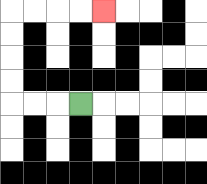{'start': '[3, 4]', 'end': '[4, 0]', 'path_directions': 'L,L,L,U,U,U,U,R,R,R,R', 'path_coordinates': '[[3, 4], [2, 4], [1, 4], [0, 4], [0, 3], [0, 2], [0, 1], [0, 0], [1, 0], [2, 0], [3, 0], [4, 0]]'}